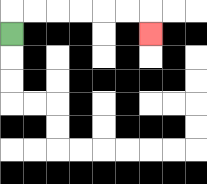{'start': '[0, 1]', 'end': '[6, 1]', 'path_directions': 'U,R,R,R,R,R,R,D', 'path_coordinates': '[[0, 1], [0, 0], [1, 0], [2, 0], [3, 0], [4, 0], [5, 0], [6, 0], [6, 1]]'}